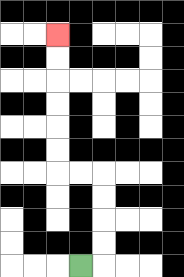{'start': '[3, 11]', 'end': '[2, 1]', 'path_directions': 'R,U,U,U,U,L,L,U,U,U,U,U,U', 'path_coordinates': '[[3, 11], [4, 11], [4, 10], [4, 9], [4, 8], [4, 7], [3, 7], [2, 7], [2, 6], [2, 5], [2, 4], [2, 3], [2, 2], [2, 1]]'}